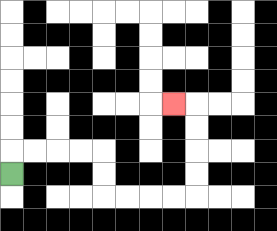{'start': '[0, 7]', 'end': '[7, 4]', 'path_directions': 'U,R,R,R,R,D,D,R,R,R,R,U,U,U,U,L', 'path_coordinates': '[[0, 7], [0, 6], [1, 6], [2, 6], [3, 6], [4, 6], [4, 7], [4, 8], [5, 8], [6, 8], [7, 8], [8, 8], [8, 7], [8, 6], [8, 5], [8, 4], [7, 4]]'}